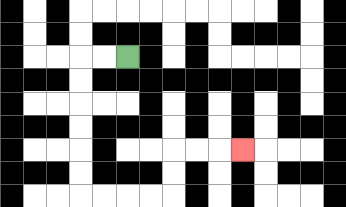{'start': '[5, 2]', 'end': '[10, 6]', 'path_directions': 'L,L,D,D,D,D,D,D,R,R,R,R,U,U,R,R,R', 'path_coordinates': '[[5, 2], [4, 2], [3, 2], [3, 3], [3, 4], [3, 5], [3, 6], [3, 7], [3, 8], [4, 8], [5, 8], [6, 8], [7, 8], [7, 7], [7, 6], [8, 6], [9, 6], [10, 6]]'}